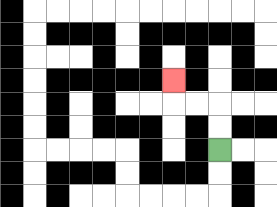{'start': '[9, 6]', 'end': '[7, 3]', 'path_directions': 'U,U,L,L,U', 'path_coordinates': '[[9, 6], [9, 5], [9, 4], [8, 4], [7, 4], [7, 3]]'}